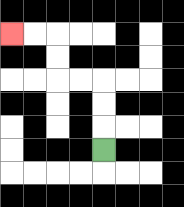{'start': '[4, 6]', 'end': '[0, 1]', 'path_directions': 'U,U,U,L,L,U,U,L,L', 'path_coordinates': '[[4, 6], [4, 5], [4, 4], [4, 3], [3, 3], [2, 3], [2, 2], [2, 1], [1, 1], [0, 1]]'}